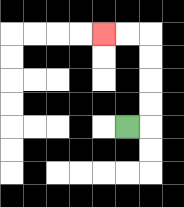{'start': '[5, 5]', 'end': '[4, 1]', 'path_directions': 'R,U,U,U,U,L,L', 'path_coordinates': '[[5, 5], [6, 5], [6, 4], [6, 3], [6, 2], [6, 1], [5, 1], [4, 1]]'}